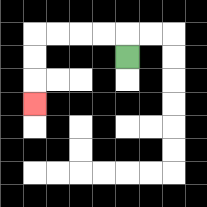{'start': '[5, 2]', 'end': '[1, 4]', 'path_directions': 'U,L,L,L,L,D,D,D', 'path_coordinates': '[[5, 2], [5, 1], [4, 1], [3, 1], [2, 1], [1, 1], [1, 2], [1, 3], [1, 4]]'}